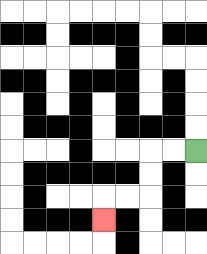{'start': '[8, 6]', 'end': '[4, 9]', 'path_directions': 'L,L,D,D,L,L,D', 'path_coordinates': '[[8, 6], [7, 6], [6, 6], [6, 7], [6, 8], [5, 8], [4, 8], [4, 9]]'}